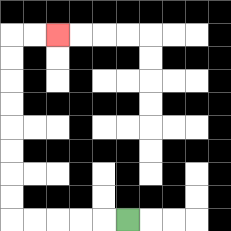{'start': '[5, 9]', 'end': '[2, 1]', 'path_directions': 'L,L,L,L,L,U,U,U,U,U,U,U,U,R,R', 'path_coordinates': '[[5, 9], [4, 9], [3, 9], [2, 9], [1, 9], [0, 9], [0, 8], [0, 7], [0, 6], [0, 5], [0, 4], [0, 3], [0, 2], [0, 1], [1, 1], [2, 1]]'}